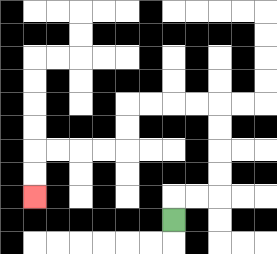{'start': '[7, 9]', 'end': '[1, 8]', 'path_directions': 'U,R,R,U,U,U,U,L,L,L,L,D,D,L,L,L,L,D,D', 'path_coordinates': '[[7, 9], [7, 8], [8, 8], [9, 8], [9, 7], [9, 6], [9, 5], [9, 4], [8, 4], [7, 4], [6, 4], [5, 4], [5, 5], [5, 6], [4, 6], [3, 6], [2, 6], [1, 6], [1, 7], [1, 8]]'}